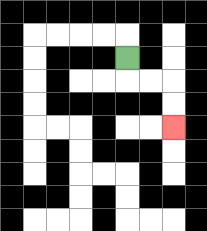{'start': '[5, 2]', 'end': '[7, 5]', 'path_directions': 'D,R,R,D,D', 'path_coordinates': '[[5, 2], [5, 3], [6, 3], [7, 3], [7, 4], [7, 5]]'}